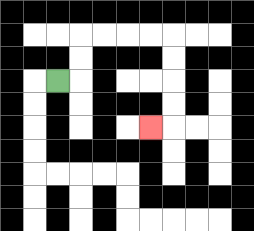{'start': '[2, 3]', 'end': '[6, 5]', 'path_directions': 'R,U,U,R,R,R,R,D,D,D,D,L', 'path_coordinates': '[[2, 3], [3, 3], [3, 2], [3, 1], [4, 1], [5, 1], [6, 1], [7, 1], [7, 2], [7, 3], [7, 4], [7, 5], [6, 5]]'}